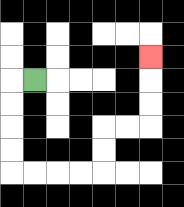{'start': '[1, 3]', 'end': '[6, 2]', 'path_directions': 'L,D,D,D,D,R,R,R,R,U,U,R,R,U,U,U', 'path_coordinates': '[[1, 3], [0, 3], [0, 4], [0, 5], [0, 6], [0, 7], [1, 7], [2, 7], [3, 7], [4, 7], [4, 6], [4, 5], [5, 5], [6, 5], [6, 4], [6, 3], [6, 2]]'}